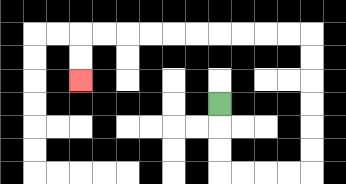{'start': '[9, 4]', 'end': '[3, 3]', 'path_directions': 'D,D,D,R,R,R,R,U,U,U,U,U,U,L,L,L,L,L,L,L,L,L,L,D,D', 'path_coordinates': '[[9, 4], [9, 5], [9, 6], [9, 7], [10, 7], [11, 7], [12, 7], [13, 7], [13, 6], [13, 5], [13, 4], [13, 3], [13, 2], [13, 1], [12, 1], [11, 1], [10, 1], [9, 1], [8, 1], [7, 1], [6, 1], [5, 1], [4, 1], [3, 1], [3, 2], [3, 3]]'}